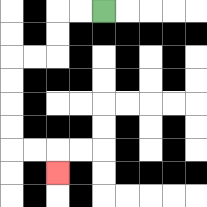{'start': '[4, 0]', 'end': '[2, 7]', 'path_directions': 'L,L,D,D,L,L,D,D,D,D,R,R,D', 'path_coordinates': '[[4, 0], [3, 0], [2, 0], [2, 1], [2, 2], [1, 2], [0, 2], [0, 3], [0, 4], [0, 5], [0, 6], [1, 6], [2, 6], [2, 7]]'}